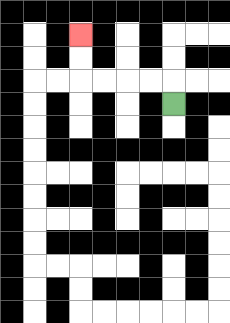{'start': '[7, 4]', 'end': '[3, 1]', 'path_directions': 'U,L,L,L,L,U,U', 'path_coordinates': '[[7, 4], [7, 3], [6, 3], [5, 3], [4, 3], [3, 3], [3, 2], [3, 1]]'}